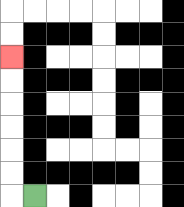{'start': '[1, 8]', 'end': '[0, 2]', 'path_directions': 'L,U,U,U,U,U,U', 'path_coordinates': '[[1, 8], [0, 8], [0, 7], [0, 6], [0, 5], [0, 4], [0, 3], [0, 2]]'}